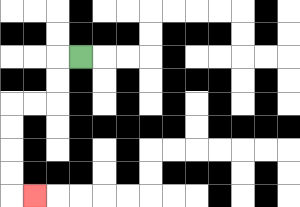{'start': '[3, 2]', 'end': '[1, 8]', 'path_directions': 'L,D,D,L,L,D,D,D,D,R', 'path_coordinates': '[[3, 2], [2, 2], [2, 3], [2, 4], [1, 4], [0, 4], [0, 5], [0, 6], [0, 7], [0, 8], [1, 8]]'}